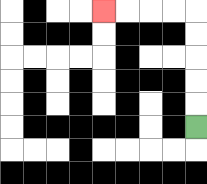{'start': '[8, 5]', 'end': '[4, 0]', 'path_directions': 'U,U,U,U,U,L,L,L,L', 'path_coordinates': '[[8, 5], [8, 4], [8, 3], [8, 2], [8, 1], [8, 0], [7, 0], [6, 0], [5, 0], [4, 0]]'}